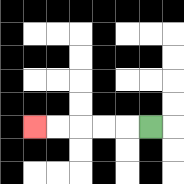{'start': '[6, 5]', 'end': '[1, 5]', 'path_directions': 'L,L,L,L,L', 'path_coordinates': '[[6, 5], [5, 5], [4, 5], [3, 5], [2, 5], [1, 5]]'}